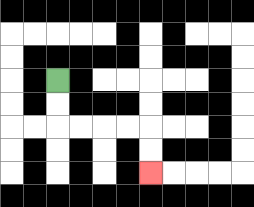{'start': '[2, 3]', 'end': '[6, 7]', 'path_directions': 'D,D,R,R,R,R,D,D', 'path_coordinates': '[[2, 3], [2, 4], [2, 5], [3, 5], [4, 5], [5, 5], [6, 5], [6, 6], [6, 7]]'}